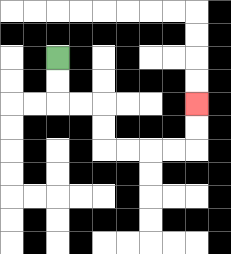{'start': '[2, 2]', 'end': '[8, 4]', 'path_directions': 'D,D,R,R,D,D,R,R,R,R,U,U', 'path_coordinates': '[[2, 2], [2, 3], [2, 4], [3, 4], [4, 4], [4, 5], [4, 6], [5, 6], [6, 6], [7, 6], [8, 6], [8, 5], [8, 4]]'}